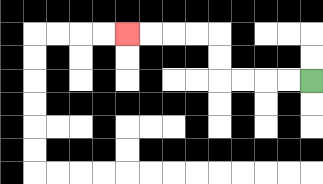{'start': '[13, 3]', 'end': '[5, 1]', 'path_directions': 'L,L,L,L,U,U,L,L,L,L', 'path_coordinates': '[[13, 3], [12, 3], [11, 3], [10, 3], [9, 3], [9, 2], [9, 1], [8, 1], [7, 1], [6, 1], [5, 1]]'}